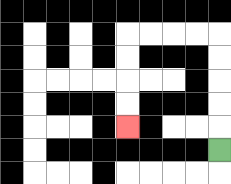{'start': '[9, 6]', 'end': '[5, 5]', 'path_directions': 'U,U,U,U,U,L,L,L,L,D,D,D,D', 'path_coordinates': '[[9, 6], [9, 5], [9, 4], [9, 3], [9, 2], [9, 1], [8, 1], [7, 1], [6, 1], [5, 1], [5, 2], [5, 3], [5, 4], [5, 5]]'}